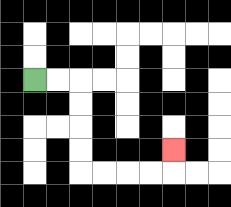{'start': '[1, 3]', 'end': '[7, 6]', 'path_directions': 'R,R,D,D,D,D,R,R,R,R,U', 'path_coordinates': '[[1, 3], [2, 3], [3, 3], [3, 4], [3, 5], [3, 6], [3, 7], [4, 7], [5, 7], [6, 7], [7, 7], [7, 6]]'}